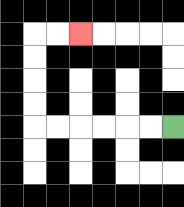{'start': '[7, 5]', 'end': '[3, 1]', 'path_directions': 'L,L,L,L,L,L,U,U,U,U,R,R', 'path_coordinates': '[[7, 5], [6, 5], [5, 5], [4, 5], [3, 5], [2, 5], [1, 5], [1, 4], [1, 3], [1, 2], [1, 1], [2, 1], [3, 1]]'}